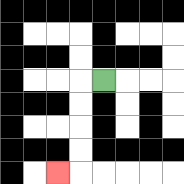{'start': '[4, 3]', 'end': '[2, 7]', 'path_directions': 'L,D,D,D,D,L', 'path_coordinates': '[[4, 3], [3, 3], [3, 4], [3, 5], [3, 6], [3, 7], [2, 7]]'}